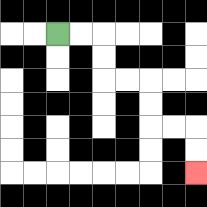{'start': '[2, 1]', 'end': '[8, 7]', 'path_directions': 'R,R,D,D,R,R,D,D,R,R,D,D', 'path_coordinates': '[[2, 1], [3, 1], [4, 1], [4, 2], [4, 3], [5, 3], [6, 3], [6, 4], [6, 5], [7, 5], [8, 5], [8, 6], [8, 7]]'}